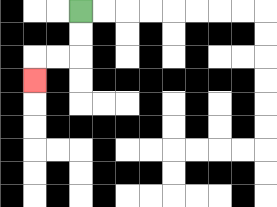{'start': '[3, 0]', 'end': '[1, 3]', 'path_directions': 'D,D,L,L,D', 'path_coordinates': '[[3, 0], [3, 1], [3, 2], [2, 2], [1, 2], [1, 3]]'}